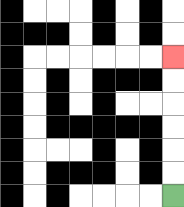{'start': '[7, 8]', 'end': '[7, 2]', 'path_directions': 'U,U,U,U,U,U', 'path_coordinates': '[[7, 8], [7, 7], [7, 6], [7, 5], [7, 4], [7, 3], [7, 2]]'}